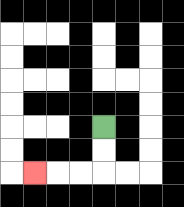{'start': '[4, 5]', 'end': '[1, 7]', 'path_directions': 'D,D,L,L,L', 'path_coordinates': '[[4, 5], [4, 6], [4, 7], [3, 7], [2, 7], [1, 7]]'}